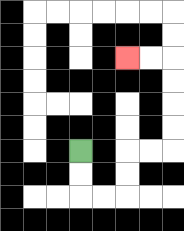{'start': '[3, 6]', 'end': '[5, 2]', 'path_directions': 'D,D,R,R,U,U,R,R,U,U,U,U,L,L', 'path_coordinates': '[[3, 6], [3, 7], [3, 8], [4, 8], [5, 8], [5, 7], [5, 6], [6, 6], [7, 6], [7, 5], [7, 4], [7, 3], [7, 2], [6, 2], [5, 2]]'}